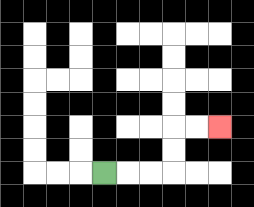{'start': '[4, 7]', 'end': '[9, 5]', 'path_directions': 'R,R,R,U,U,R,R', 'path_coordinates': '[[4, 7], [5, 7], [6, 7], [7, 7], [7, 6], [7, 5], [8, 5], [9, 5]]'}